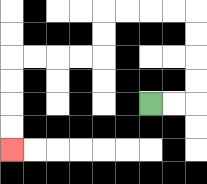{'start': '[6, 4]', 'end': '[0, 6]', 'path_directions': 'R,R,U,U,U,U,L,L,L,L,D,D,L,L,L,L,D,D,D,D', 'path_coordinates': '[[6, 4], [7, 4], [8, 4], [8, 3], [8, 2], [8, 1], [8, 0], [7, 0], [6, 0], [5, 0], [4, 0], [4, 1], [4, 2], [3, 2], [2, 2], [1, 2], [0, 2], [0, 3], [0, 4], [0, 5], [0, 6]]'}